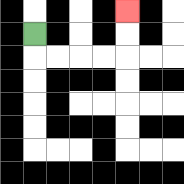{'start': '[1, 1]', 'end': '[5, 0]', 'path_directions': 'D,R,R,R,R,U,U', 'path_coordinates': '[[1, 1], [1, 2], [2, 2], [3, 2], [4, 2], [5, 2], [5, 1], [5, 0]]'}